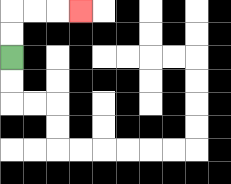{'start': '[0, 2]', 'end': '[3, 0]', 'path_directions': 'U,U,R,R,R', 'path_coordinates': '[[0, 2], [0, 1], [0, 0], [1, 0], [2, 0], [3, 0]]'}